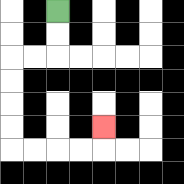{'start': '[2, 0]', 'end': '[4, 5]', 'path_directions': 'D,D,L,L,D,D,D,D,R,R,R,R,U', 'path_coordinates': '[[2, 0], [2, 1], [2, 2], [1, 2], [0, 2], [0, 3], [0, 4], [0, 5], [0, 6], [1, 6], [2, 6], [3, 6], [4, 6], [4, 5]]'}